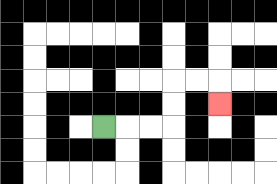{'start': '[4, 5]', 'end': '[9, 4]', 'path_directions': 'R,R,R,U,U,R,R,D', 'path_coordinates': '[[4, 5], [5, 5], [6, 5], [7, 5], [7, 4], [7, 3], [8, 3], [9, 3], [9, 4]]'}